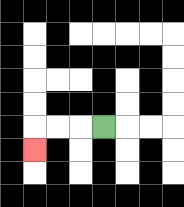{'start': '[4, 5]', 'end': '[1, 6]', 'path_directions': 'L,L,L,D', 'path_coordinates': '[[4, 5], [3, 5], [2, 5], [1, 5], [1, 6]]'}